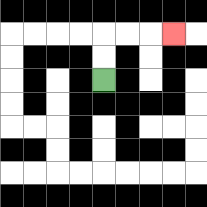{'start': '[4, 3]', 'end': '[7, 1]', 'path_directions': 'U,U,R,R,R', 'path_coordinates': '[[4, 3], [4, 2], [4, 1], [5, 1], [6, 1], [7, 1]]'}